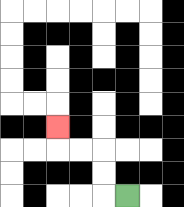{'start': '[5, 8]', 'end': '[2, 5]', 'path_directions': 'L,U,U,L,L,U', 'path_coordinates': '[[5, 8], [4, 8], [4, 7], [4, 6], [3, 6], [2, 6], [2, 5]]'}